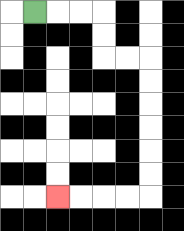{'start': '[1, 0]', 'end': '[2, 8]', 'path_directions': 'R,R,R,D,D,R,R,D,D,D,D,D,D,L,L,L,L', 'path_coordinates': '[[1, 0], [2, 0], [3, 0], [4, 0], [4, 1], [4, 2], [5, 2], [6, 2], [6, 3], [6, 4], [6, 5], [6, 6], [6, 7], [6, 8], [5, 8], [4, 8], [3, 8], [2, 8]]'}